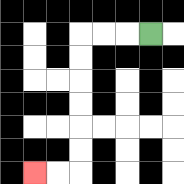{'start': '[6, 1]', 'end': '[1, 7]', 'path_directions': 'L,L,L,D,D,D,D,D,D,L,L', 'path_coordinates': '[[6, 1], [5, 1], [4, 1], [3, 1], [3, 2], [3, 3], [3, 4], [3, 5], [3, 6], [3, 7], [2, 7], [1, 7]]'}